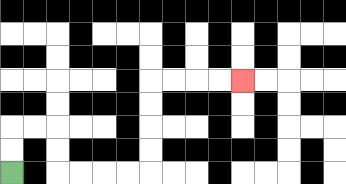{'start': '[0, 7]', 'end': '[10, 3]', 'path_directions': 'U,U,R,R,D,D,R,R,R,R,U,U,U,U,R,R,R,R', 'path_coordinates': '[[0, 7], [0, 6], [0, 5], [1, 5], [2, 5], [2, 6], [2, 7], [3, 7], [4, 7], [5, 7], [6, 7], [6, 6], [6, 5], [6, 4], [6, 3], [7, 3], [8, 3], [9, 3], [10, 3]]'}